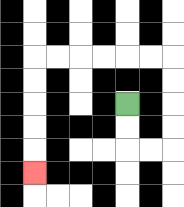{'start': '[5, 4]', 'end': '[1, 7]', 'path_directions': 'D,D,R,R,U,U,U,U,L,L,L,L,L,L,D,D,D,D,D', 'path_coordinates': '[[5, 4], [5, 5], [5, 6], [6, 6], [7, 6], [7, 5], [7, 4], [7, 3], [7, 2], [6, 2], [5, 2], [4, 2], [3, 2], [2, 2], [1, 2], [1, 3], [1, 4], [1, 5], [1, 6], [1, 7]]'}